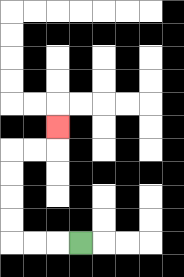{'start': '[3, 10]', 'end': '[2, 5]', 'path_directions': 'L,L,L,U,U,U,U,R,R,U', 'path_coordinates': '[[3, 10], [2, 10], [1, 10], [0, 10], [0, 9], [0, 8], [0, 7], [0, 6], [1, 6], [2, 6], [2, 5]]'}